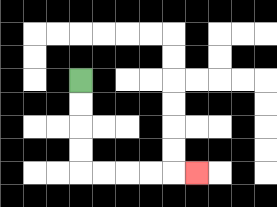{'start': '[3, 3]', 'end': '[8, 7]', 'path_directions': 'D,D,D,D,R,R,R,R,R', 'path_coordinates': '[[3, 3], [3, 4], [3, 5], [3, 6], [3, 7], [4, 7], [5, 7], [6, 7], [7, 7], [8, 7]]'}